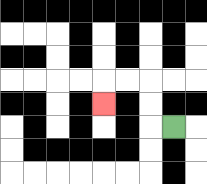{'start': '[7, 5]', 'end': '[4, 4]', 'path_directions': 'L,U,U,L,L,D', 'path_coordinates': '[[7, 5], [6, 5], [6, 4], [6, 3], [5, 3], [4, 3], [4, 4]]'}